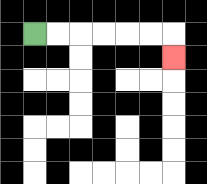{'start': '[1, 1]', 'end': '[7, 2]', 'path_directions': 'R,R,R,R,R,R,D', 'path_coordinates': '[[1, 1], [2, 1], [3, 1], [4, 1], [5, 1], [6, 1], [7, 1], [7, 2]]'}